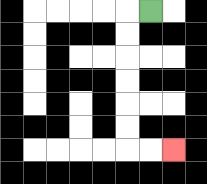{'start': '[6, 0]', 'end': '[7, 6]', 'path_directions': 'L,D,D,D,D,D,D,R,R', 'path_coordinates': '[[6, 0], [5, 0], [5, 1], [5, 2], [5, 3], [5, 4], [5, 5], [5, 6], [6, 6], [7, 6]]'}